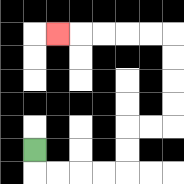{'start': '[1, 6]', 'end': '[2, 1]', 'path_directions': 'D,R,R,R,R,U,U,R,R,U,U,U,U,L,L,L,L,L', 'path_coordinates': '[[1, 6], [1, 7], [2, 7], [3, 7], [4, 7], [5, 7], [5, 6], [5, 5], [6, 5], [7, 5], [7, 4], [7, 3], [7, 2], [7, 1], [6, 1], [5, 1], [4, 1], [3, 1], [2, 1]]'}